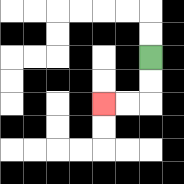{'start': '[6, 2]', 'end': '[4, 4]', 'path_directions': 'D,D,L,L', 'path_coordinates': '[[6, 2], [6, 3], [6, 4], [5, 4], [4, 4]]'}